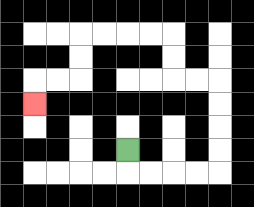{'start': '[5, 6]', 'end': '[1, 4]', 'path_directions': 'D,R,R,R,R,U,U,U,U,L,L,U,U,L,L,L,L,D,D,L,L,D', 'path_coordinates': '[[5, 6], [5, 7], [6, 7], [7, 7], [8, 7], [9, 7], [9, 6], [9, 5], [9, 4], [9, 3], [8, 3], [7, 3], [7, 2], [7, 1], [6, 1], [5, 1], [4, 1], [3, 1], [3, 2], [3, 3], [2, 3], [1, 3], [1, 4]]'}